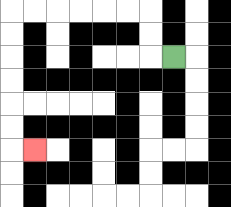{'start': '[7, 2]', 'end': '[1, 6]', 'path_directions': 'L,U,U,L,L,L,L,L,L,D,D,D,D,D,D,R', 'path_coordinates': '[[7, 2], [6, 2], [6, 1], [6, 0], [5, 0], [4, 0], [3, 0], [2, 0], [1, 0], [0, 0], [0, 1], [0, 2], [0, 3], [0, 4], [0, 5], [0, 6], [1, 6]]'}